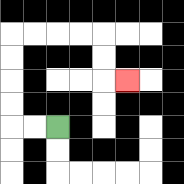{'start': '[2, 5]', 'end': '[5, 3]', 'path_directions': 'L,L,U,U,U,U,R,R,R,R,D,D,R', 'path_coordinates': '[[2, 5], [1, 5], [0, 5], [0, 4], [0, 3], [0, 2], [0, 1], [1, 1], [2, 1], [3, 1], [4, 1], [4, 2], [4, 3], [5, 3]]'}